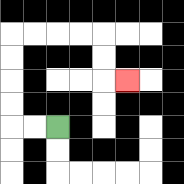{'start': '[2, 5]', 'end': '[5, 3]', 'path_directions': 'L,L,U,U,U,U,R,R,R,R,D,D,R', 'path_coordinates': '[[2, 5], [1, 5], [0, 5], [0, 4], [0, 3], [0, 2], [0, 1], [1, 1], [2, 1], [3, 1], [4, 1], [4, 2], [4, 3], [5, 3]]'}